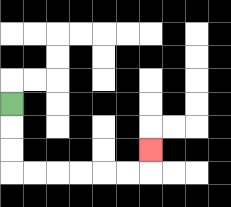{'start': '[0, 4]', 'end': '[6, 6]', 'path_directions': 'D,D,D,R,R,R,R,R,R,U', 'path_coordinates': '[[0, 4], [0, 5], [0, 6], [0, 7], [1, 7], [2, 7], [3, 7], [4, 7], [5, 7], [6, 7], [6, 6]]'}